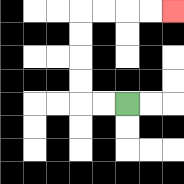{'start': '[5, 4]', 'end': '[7, 0]', 'path_directions': 'L,L,U,U,U,U,R,R,R,R', 'path_coordinates': '[[5, 4], [4, 4], [3, 4], [3, 3], [3, 2], [3, 1], [3, 0], [4, 0], [5, 0], [6, 0], [7, 0]]'}